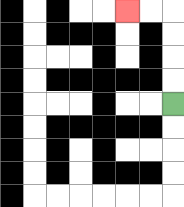{'start': '[7, 4]', 'end': '[5, 0]', 'path_directions': 'U,U,U,U,L,L', 'path_coordinates': '[[7, 4], [7, 3], [7, 2], [7, 1], [7, 0], [6, 0], [5, 0]]'}